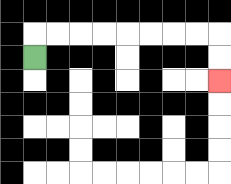{'start': '[1, 2]', 'end': '[9, 3]', 'path_directions': 'U,R,R,R,R,R,R,R,R,D,D', 'path_coordinates': '[[1, 2], [1, 1], [2, 1], [3, 1], [4, 1], [5, 1], [6, 1], [7, 1], [8, 1], [9, 1], [9, 2], [9, 3]]'}